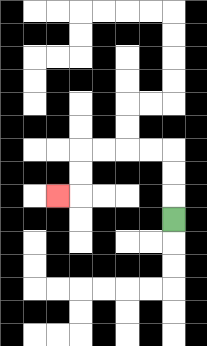{'start': '[7, 9]', 'end': '[2, 8]', 'path_directions': 'U,U,U,L,L,L,L,D,D,L', 'path_coordinates': '[[7, 9], [7, 8], [7, 7], [7, 6], [6, 6], [5, 6], [4, 6], [3, 6], [3, 7], [3, 8], [2, 8]]'}